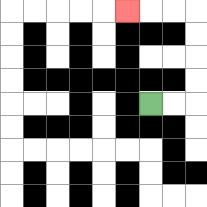{'start': '[6, 4]', 'end': '[5, 0]', 'path_directions': 'R,R,U,U,U,U,L,L,L', 'path_coordinates': '[[6, 4], [7, 4], [8, 4], [8, 3], [8, 2], [8, 1], [8, 0], [7, 0], [6, 0], [5, 0]]'}